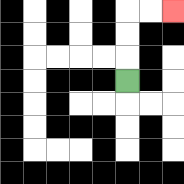{'start': '[5, 3]', 'end': '[7, 0]', 'path_directions': 'U,U,U,R,R', 'path_coordinates': '[[5, 3], [5, 2], [5, 1], [5, 0], [6, 0], [7, 0]]'}